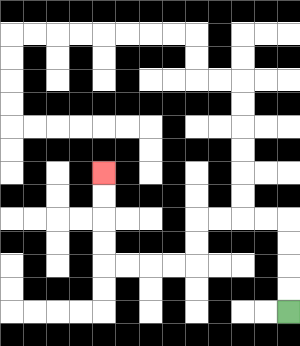{'start': '[12, 13]', 'end': '[4, 7]', 'path_directions': 'U,U,U,U,L,L,L,L,D,D,L,L,L,L,U,U,U,U', 'path_coordinates': '[[12, 13], [12, 12], [12, 11], [12, 10], [12, 9], [11, 9], [10, 9], [9, 9], [8, 9], [8, 10], [8, 11], [7, 11], [6, 11], [5, 11], [4, 11], [4, 10], [4, 9], [4, 8], [4, 7]]'}